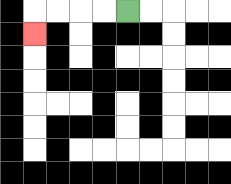{'start': '[5, 0]', 'end': '[1, 1]', 'path_directions': 'L,L,L,L,D', 'path_coordinates': '[[5, 0], [4, 0], [3, 0], [2, 0], [1, 0], [1, 1]]'}